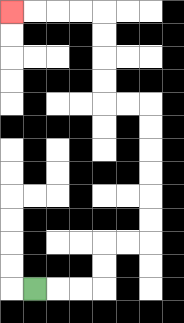{'start': '[1, 12]', 'end': '[0, 0]', 'path_directions': 'R,R,R,U,U,R,R,U,U,U,U,U,U,L,L,U,U,U,U,L,L,L,L', 'path_coordinates': '[[1, 12], [2, 12], [3, 12], [4, 12], [4, 11], [4, 10], [5, 10], [6, 10], [6, 9], [6, 8], [6, 7], [6, 6], [6, 5], [6, 4], [5, 4], [4, 4], [4, 3], [4, 2], [4, 1], [4, 0], [3, 0], [2, 0], [1, 0], [0, 0]]'}